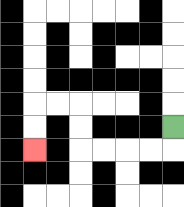{'start': '[7, 5]', 'end': '[1, 6]', 'path_directions': 'D,L,L,L,L,U,U,L,L,D,D', 'path_coordinates': '[[7, 5], [7, 6], [6, 6], [5, 6], [4, 6], [3, 6], [3, 5], [3, 4], [2, 4], [1, 4], [1, 5], [1, 6]]'}